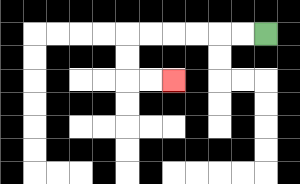{'start': '[11, 1]', 'end': '[7, 3]', 'path_directions': 'L,L,L,L,L,L,D,D,R,R', 'path_coordinates': '[[11, 1], [10, 1], [9, 1], [8, 1], [7, 1], [6, 1], [5, 1], [5, 2], [5, 3], [6, 3], [7, 3]]'}